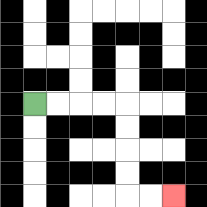{'start': '[1, 4]', 'end': '[7, 8]', 'path_directions': 'R,R,R,R,D,D,D,D,R,R', 'path_coordinates': '[[1, 4], [2, 4], [3, 4], [4, 4], [5, 4], [5, 5], [5, 6], [5, 7], [5, 8], [6, 8], [7, 8]]'}